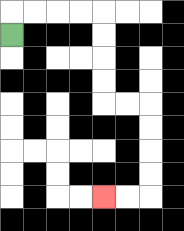{'start': '[0, 1]', 'end': '[4, 8]', 'path_directions': 'U,R,R,R,R,D,D,D,D,R,R,D,D,D,D,L,L', 'path_coordinates': '[[0, 1], [0, 0], [1, 0], [2, 0], [3, 0], [4, 0], [4, 1], [4, 2], [4, 3], [4, 4], [5, 4], [6, 4], [6, 5], [6, 6], [6, 7], [6, 8], [5, 8], [4, 8]]'}